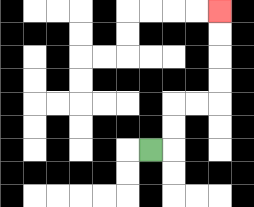{'start': '[6, 6]', 'end': '[9, 0]', 'path_directions': 'R,U,U,R,R,U,U,U,U', 'path_coordinates': '[[6, 6], [7, 6], [7, 5], [7, 4], [8, 4], [9, 4], [9, 3], [9, 2], [9, 1], [9, 0]]'}